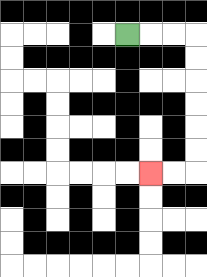{'start': '[5, 1]', 'end': '[6, 7]', 'path_directions': 'R,R,R,D,D,D,D,D,D,L,L', 'path_coordinates': '[[5, 1], [6, 1], [7, 1], [8, 1], [8, 2], [8, 3], [8, 4], [8, 5], [8, 6], [8, 7], [7, 7], [6, 7]]'}